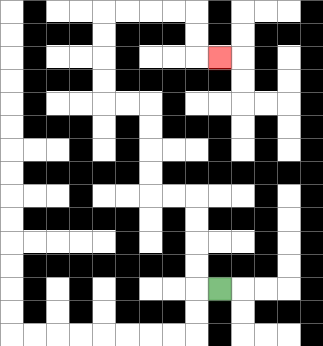{'start': '[9, 12]', 'end': '[9, 2]', 'path_directions': 'L,U,U,U,U,L,L,U,U,U,U,L,L,U,U,U,U,R,R,R,R,D,D,R', 'path_coordinates': '[[9, 12], [8, 12], [8, 11], [8, 10], [8, 9], [8, 8], [7, 8], [6, 8], [6, 7], [6, 6], [6, 5], [6, 4], [5, 4], [4, 4], [4, 3], [4, 2], [4, 1], [4, 0], [5, 0], [6, 0], [7, 0], [8, 0], [8, 1], [8, 2], [9, 2]]'}